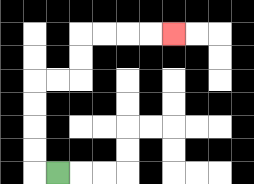{'start': '[2, 7]', 'end': '[7, 1]', 'path_directions': 'L,U,U,U,U,R,R,U,U,R,R,R,R', 'path_coordinates': '[[2, 7], [1, 7], [1, 6], [1, 5], [1, 4], [1, 3], [2, 3], [3, 3], [3, 2], [3, 1], [4, 1], [5, 1], [6, 1], [7, 1]]'}